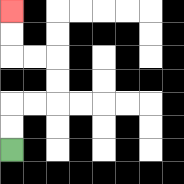{'start': '[0, 6]', 'end': '[0, 0]', 'path_directions': 'U,U,R,R,U,U,L,L,U,U', 'path_coordinates': '[[0, 6], [0, 5], [0, 4], [1, 4], [2, 4], [2, 3], [2, 2], [1, 2], [0, 2], [0, 1], [0, 0]]'}